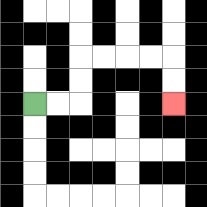{'start': '[1, 4]', 'end': '[7, 4]', 'path_directions': 'R,R,U,U,R,R,R,R,D,D', 'path_coordinates': '[[1, 4], [2, 4], [3, 4], [3, 3], [3, 2], [4, 2], [5, 2], [6, 2], [7, 2], [7, 3], [7, 4]]'}